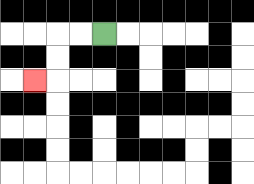{'start': '[4, 1]', 'end': '[1, 3]', 'path_directions': 'L,L,D,D,L', 'path_coordinates': '[[4, 1], [3, 1], [2, 1], [2, 2], [2, 3], [1, 3]]'}